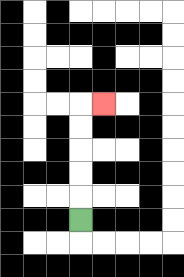{'start': '[3, 9]', 'end': '[4, 4]', 'path_directions': 'U,U,U,U,U,R', 'path_coordinates': '[[3, 9], [3, 8], [3, 7], [3, 6], [3, 5], [3, 4], [4, 4]]'}